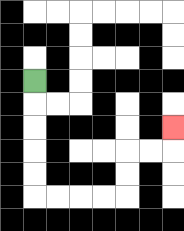{'start': '[1, 3]', 'end': '[7, 5]', 'path_directions': 'D,D,D,D,D,R,R,R,R,U,U,R,R,U', 'path_coordinates': '[[1, 3], [1, 4], [1, 5], [1, 6], [1, 7], [1, 8], [2, 8], [3, 8], [4, 8], [5, 8], [5, 7], [5, 6], [6, 6], [7, 6], [7, 5]]'}